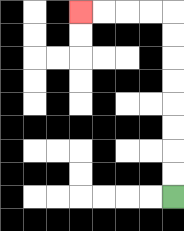{'start': '[7, 8]', 'end': '[3, 0]', 'path_directions': 'U,U,U,U,U,U,U,U,L,L,L,L', 'path_coordinates': '[[7, 8], [7, 7], [7, 6], [7, 5], [7, 4], [7, 3], [7, 2], [7, 1], [7, 0], [6, 0], [5, 0], [4, 0], [3, 0]]'}